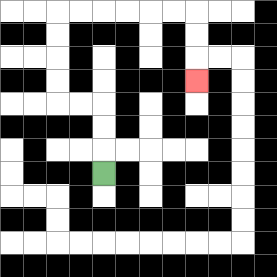{'start': '[4, 7]', 'end': '[8, 3]', 'path_directions': 'U,U,U,L,L,U,U,U,U,R,R,R,R,R,R,D,D,D', 'path_coordinates': '[[4, 7], [4, 6], [4, 5], [4, 4], [3, 4], [2, 4], [2, 3], [2, 2], [2, 1], [2, 0], [3, 0], [4, 0], [5, 0], [6, 0], [7, 0], [8, 0], [8, 1], [8, 2], [8, 3]]'}